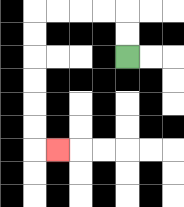{'start': '[5, 2]', 'end': '[2, 6]', 'path_directions': 'U,U,L,L,L,L,D,D,D,D,D,D,R', 'path_coordinates': '[[5, 2], [5, 1], [5, 0], [4, 0], [3, 0], [2, 0], [1, 0], [1, 1], [1, 2], [1, 3], [1, 4], [1, 5], [1, 6], [2, 6]]'}